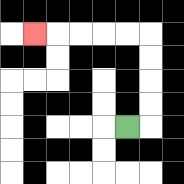{'start': '[5, 5]', 'end': '[1, 1]', 'path_directions': 'R,U,U,U,U,L,L,L,L,L', 'path_coordinates': '[[5, 5], [6, 5], [6, 4], [6, 3], [6, 2], [6, 1], [5, 1], [4, 1], [3, 1], [2, 1], [1, 1]]'}